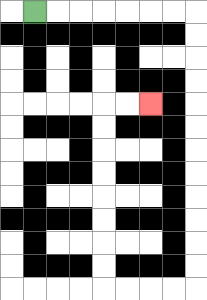{'start': '[1, 0]', 'end': '[6, 4]', 'path_directions': 'R,R,R,R,R,R,R,D,D,D,D,D,D,D,D,D,D,D,D,L,L,L,L,U,U,U,U,U,U,U,U,R,R', 'path_coordinates': '[[1, 0], [2, 0], [3, 0], [4, 0], [5, 0], [6, 0], [7, 0], [8, 0], [8, 1], [8, 2], [8, 3], [8, 4], [8, 5], [8, 6], [8, 7], [8, 8], [8, 9], [8, 10], [8, 11], [8, 12], [7, 12], [6, 12], [5, 12], [4, 12], [4, 11], [4, 10], [4, 9], [4, 8], [4, 7], [4, 6], [4, 5], [4, 4], [5, 4], [6, 4]]'}